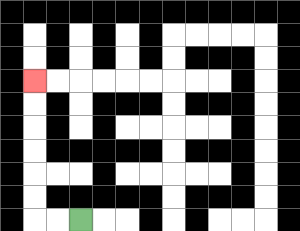{'start': '[3, 9]', 'end': '[1, 3]', 'path_directions': 'L,L,U,U,U,U,U,U', 'path_coordinates': '[[3, 9], [2, 9], [1, 9], [1, 8], [1, 7], [1, 6], [1, 5], [1, 4], [1, 3]]'}